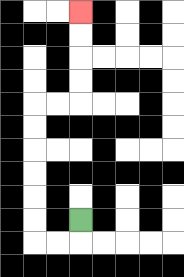{'start': '[3, 9]', 'end': '[3, 0]', 'path_directions': 'D,L,L,U,U,U,U,U,U,R,R,U,U,U,U', 'path_coordinates': '[[3, 9], [3, 10], [2, 10], [1, 10], [1, 9], [1, 8], [1, 7], [1, 6], [1, 5], [1, 4], [2, 4], [3, 4], [3, 3], [3, 2], [3, 1], [3, 0]]'}